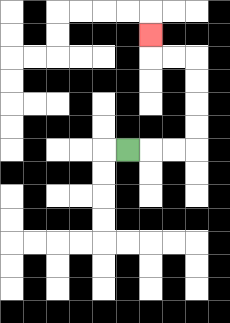{'start': '[5, 6]', 'end': '[6, 1]', 'path_directions': 'R,R,R,U,U,U,U,L,L,U', 'path_coordinates': '[[5, 6], [6, 6], [7, 6], [8, 6], [8, 5], [8, 4], [8, 3], [8, 2], [7, 2], [6, 2], [6, 1]]'}